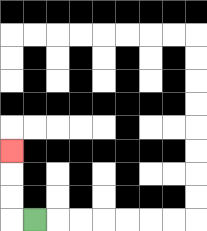{'start': '[1, 9]', 'end': '[0, 6]', 'path_directions': 'L,U,U,U', 'path_coordinates': '[[1, 9], [0, 9], [0, 8], [0, 7], [0, 6]]'}